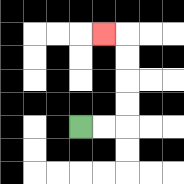{'start': '[3, 5]', 'end': '[4, 1]', 'path_directions': 'R,R,U,U,U,U,L', 'path_coordinates': '[[3, 5], [4, 5], [5, 5], [5, 4], [5, 3], [5, 2], [5, 1], [4, 1]]'}